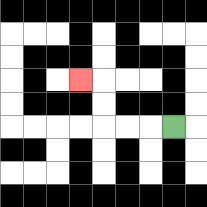{'start': '[7, 5]', 'end': '[3, 3]', 'path_directions': 'L,L,L,U,U,L', 'path_coordinates': '[[7, 5], [6, 5], [5, 5], [4, 5], [4, 4], [4, 3], [3, 3]]'}